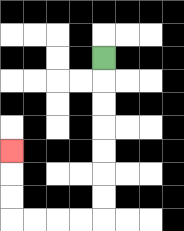{'start': '[4, 2]', 'end': '[0, 6]', 'path_directions': 'D,D,D,D,D,D,D,L,L,L,L,U,U,U', 'path_coordinates': '[[4, 2], [4, 3], [4, 4], [4, 5], [4, 6], [4, 7], [4, 8], [4, 9], [3, 9], [2, 9], [1, 9], [0, 9], [0, 8], [0, 7], [0, 6]]'}